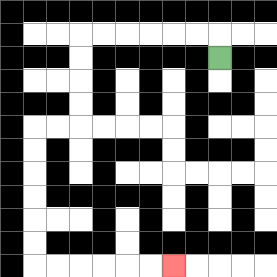{'start': '[9, 2]', 'end': '[7, 11]', 'path_directions': 'U,L,L,L,L,L,L,D,D,D,D,L,L,D,D,D,D,D,D,R,R,R,R,R,R', 'path_coordinates': '[[9, 2], [9, 1], [8, 1], [7, 1], [6, 1], [5, 1], [4, 1], [3, 1], [3, 2], [3, 3], [3, 4], [3, 5], [2, 5], [1, 5], [1, 6], [1, 7], [1, 8], [1, 9], [1, 10], [1, 11], [2, 11], [3, 11], [4, 11], [5, 11], [6, 11], [7, 11]]'}